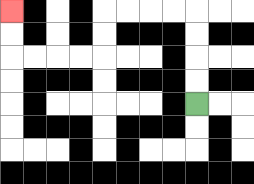{'start': '[8, 4]', 'end': '[0, 0]', 'path_directions': 'U,U,U,U,L,L,L,L,D,D,L,L,L,L,U,U', 'path_coordinates': '[[8, 4], [8, 3], [8, 2], [8, 1], [8, 0], [7, 0], [6, 0], [5, 0], [4, 0], [4, 1], [4, 2], [3, 2], [2, 2], [1, 2], [0, 2], [0, 1], [0, 0]]'}